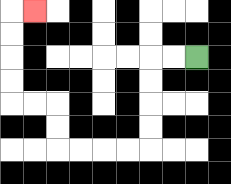{'start': '[8, 2]', 'end': '[1, 0]', 'path_directions': 'L,L,D,D,D,D,L,L,L,L,U,U,L,L,U,U,U,U,R', 'path_coordinates': '[[8, 2], [7, 2], [6, 2], [6, 3], [6, 4], [6, 5], [6, 6], [5, 6], [4, 6], [3, 6], [2, 6], [2, 5], [2, 4], [1, 4], [0, 4], [0, 3], [0, 2], [0, 1], [0, 0], [1, 0]]'}